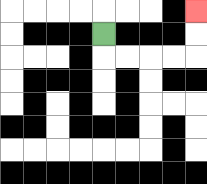{'start': '[4, 1]', 'end': '[8, 0]', 'path_directions': 'D,R,R,R,R,U,U', 'path_coordinates': '[[4, 1], [4, 2], [5, 2], [6, 2], [7, 2], [8, 2], [8, 1], [8, 0]]'}